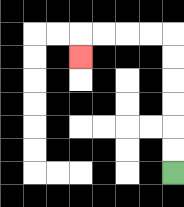{'start': '[7, 7]', 'end': '[3, 2]', 'path_directions': 'U,U,U,U,U,U,L,L,L,L,D', 'path_coordinates': '[[7, 7], [7, 6], [7, 5], [7, 4], [7, 3], [7, 2], [7, 1], [6, 1], [5, 1], [4, 1], [3, 1], [3, 2]]'}